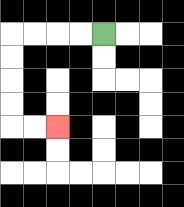{'start': '[4, 1]', 'end': '[2, 5]', 'path_directions': 'L,L,L,L,D,D,D,D,R,R', 'path_coordinates': '[[4, 1], [3, 1], [2, 1], [1, 1], [0, 1], [0, 2], [0, 3], [0, 4], [0, 5], [1, 5], [2, 5]]'}